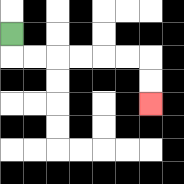{'start': '[0, 1]', 'end': '[6, 4]', 'path_directions': 'D,R,R,R,R,R,R,D,D', 'path_coordinates': '[[0, 1], [0, 2], [1, 2], [2, 2], [3, 2], [4, 2], [5, 2], [6, 2], [6, 3], [6, 4]]'}